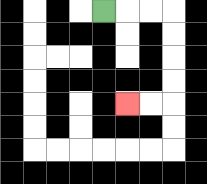{'start': '[4, 0]', 'end': '[5, 4]', 'path_directions': 'R,R,R,D,D,D,D,L,L', 'path_coordinates': '[[4, 0], [5, 0], [6, 0], [7, 0], [7, 1], [7, 2], [7, 3], [7, 4], [6, 4], [5, 4]]'}